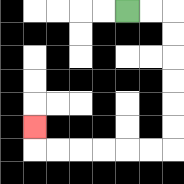{'start': '[5, 0]', 'end': '[1, 5]', 'path_directions': 'R,R,D,D,D,D,D,D,L,L,L,L,L,L,U', 'path_coordinates': '[[5, 0], [6, 0], [7, 0], [7, 1], [7, 2], [7, 3], [7, 4], [7, 5], [7, 6], [6, 6], [5, 6], [4, 6], [3, 6], [2, 6], [1, 6], [1, 5]]'}